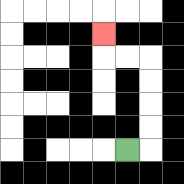{'start': '[5, 6]', 'end': '[4, 1]', 'path_directions': 'R,U,U,U,U,L,L,U', 'path_coordinates': '[[5, 6], [6, 6], [6, 5], [6, 4], [6, 3], [6, 2], [5, 2], [4, 2], [4, 1]]'}